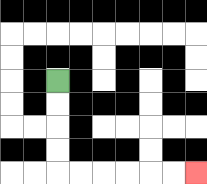{'start': '[2, 3]', 'end': '[8, 7]', 'path_directions': 'D,D,D,D,R,R,R,R,R,R', 'path_coordinates': '[[2, 3], [2, 4], [2, 5], [2, 6], [2, 7], [3, 7], [4, 7], [5, 7], [6, 7], [7, 7], [8, 7]]'}